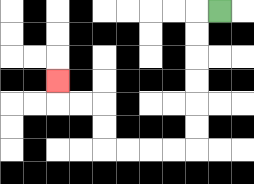{'start': '[9, 0]', 'end': '[2, 3]', 'path_directions': 'L,D,D,D,D,D,D,L,L,L,L,U,U,L,L,U', 'path_coordinates': '[[9, 0], [8, 0], [8, 1], [8, 2], [8, 3], [8, 4], [8, 5], [8, 6], [7, 6], [6, 6], [5, 6], [4, 6], [4, 5], [4, 4], [3, 4], [2, 4], [2, 3]]'}